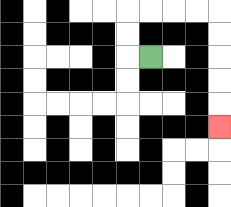{'start': '[6, 2]', 'end': '[9, 5]', 'path_directions': 'L,U,U,R,R,R,R,D,D,D,D,D', 'path_coordinates': '[[6, 2], [5, 2], [5, 1], [5, 0], [6, 0], [7, 0], [8, 0], [9, 0], [9, 1], [9, 2], [9, 3], [9, 4], [9, 5]]'}